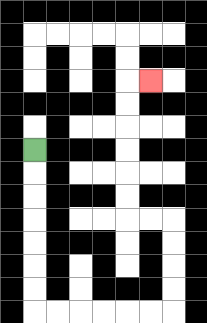{'start': '[1, 6]', 'end': '[6, 3]', 'path_directions': 'D,D,D,D,D,D,D,R,R,R,R,R,R,U,U,U,U,L,L,U,U,U,U,U,U,R', 'path_coordinates': '[[1, 6], [1, 7], [1, 8], [1, 9], [1, 10], [1, 11], [1, 12], [1, 13], [2, 13], [3, 13], [4, 13], [5, 13], [6, 13], [7, 13], [7, 12], [7, 11], [7, 10], [7, 9], [6, 9], [5, 9], [5, 8], [5, 7], [5, 6], [5, 5], [5, 4], [5, 3], [6, 3]]'}